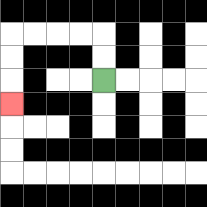{'start': '[4, 3]', 'end': '[0, 4]', 'path_directions': 'U,U,L,L,L,L,D,D,D', 'path_coordinates': '[[4, 3], [4, 2], [4, 1], [3, 1], [2, 1], [1, 1], [0, 1], [0, 2], [0, 3], [0, 4]]'}